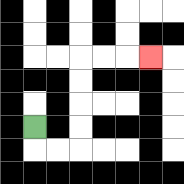{'start': '[1, 5]', 'end': '[6, 2]', 'path_directions': 'D,R,R,U,U,U,U,R,R,R', 'path_coordinates': '[[1, 5], [1, 6], [2, 6], [3, 6], [3, 5], [3, 4], [3, 3], [3, 2], [4, 2], [5, 2], [6, 2]]'}